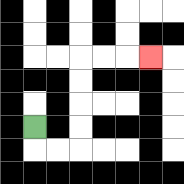{'start': '[1, 5]', 'end': '[6, 2]', 'path_directions': 'D,R,R,U,U,U,U,R,R,R', 'path_coordinates': '[[1, 5], [1, 6], [2, 6], [3, 6], [3, 5], [3, 4], [3, 3], [3, 2], [4, 2], [5, 2], [6, 2]]'}